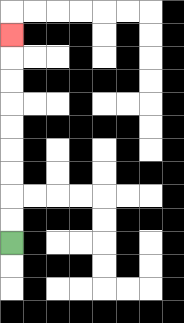{'start': '[0, 10]', 'end': '[0, 1]', 'path_directions': 'U,U,U,U,U,U,U,U,U', 'path_coordinates': '[[0, 10], [0, 9], [0, 8], [0, 7], [0, 6], [0, 5], [0, 4], [0, 3], [0, 2], [0, 1]]'}